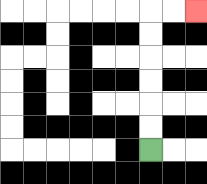{'start': '[6, 6]', 'end': '[8, 0]', 'path_directions': 'U,U,U,U,U,U,R,R', 'path_coordinates': '[[6, 6], [6, 5], [6, 4], [6, 3], [6, 2], [6, 1], [6, 0], [7, 0], [8, 0]]'}